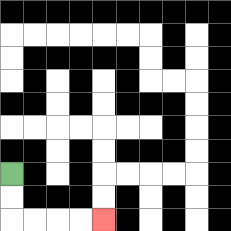{'start': '[0, 7]', 'end': '[4, 9]', 'path_directions': 'D,D,R,R,R,R', 'path_coordinates': '[[0, 7], [0, 8], [0, 9], [1, 9], [2, 9], [3, 9], [4, 9]]'}